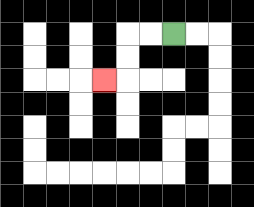{'start': '[7, 1]', 'end': '[4, 3]', 'path_directions': 'L,L,D,D,L', 'path_coordinates': '[[7, 1], [6, 1], [5, 1], [5, 2], [5, 3], [4, 3]]'}